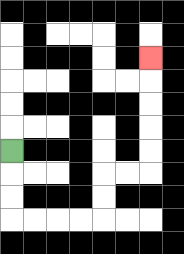{'start': '[0, 6]', 'end': '[6, 2]', 'path_directions': 'D,D,D,R,R,R,R,U,U,R,R,U,U,U,U,U', 'path_coordinates': '[[0, 6], [0, 7], [0, 8], [0, 9], [1, 9], [2, 9], [3, 9], [4, 9], [4, 8], [4, 7], [5, 7], [6, 7], [6, 6], [6, 5], [6, 4], [6, 3], [6, 2]]'}